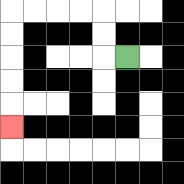{'start': '[5, 2]', 'end': '[0, 5]', 'path_directions': 'L,U,U,L,L,L,L,D,D,D,D,D', 'path_coordinates': '[[5, 2], [4, 2], [4, 1], [4, 0], [3, 0], [2, 0], [1, 0], [0, 0], [0, 1], [0, 2], [0, 3], [0, 4], [0, 5]]'}